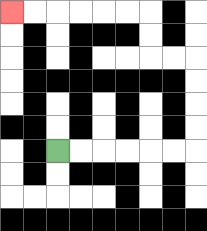{'start': '[2, 6]', 'end': '[0, 0]', 'path_directions': 'R,R,R,R,R,R,U,U,U,U,L,L,U,U,L,L,L,L,L,L', 'path_coordinates': '[[2, 6], [3, 6], [4, 6], [5, 6], [6, 6], [7, 6], [8, 6], [8, 5], [8, 4], [8, 3], [8, 2], [7, 2], [6, 2], [6, 1], [6, 0], [5, 0], [4, 0], [3, 0], [2, 0], [1, 0], [0, 0]]'}